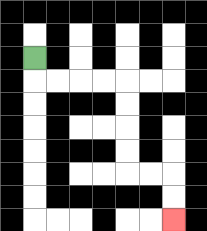{'start': '[1, 2]', 'end': '[7, 9]', 'path_directions': 'D,R,R,R,R,D,D,D,D,R,R,D,D', 'path_coordinates': '[[1, 2], [1, 3], [2, 3], [3, 3], [4, 3], [5, 3], [5, 4], [5, 5], [5, 6], [5, 7], [6, 7], [7, 7], [7, 8], [7, 9]]'}